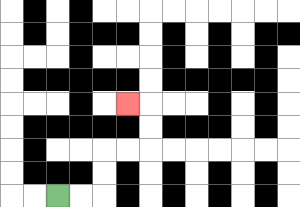{'start': '[2, 8]', 'end': '[5, 4]', 'path_directions': 'R,R,U,U,R,R,U,U,L', 'path_coordinates': '[[2, 8], [3, 8], [4, 8], [4, 7], [4, 6], [5, 6], [6, 6], [6, 5], [6, 4], [5, 4]]'}